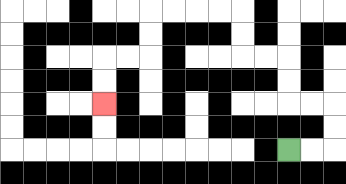{'start': '[12, 6]', 'end': '[4, 4]', 'path_directions': 'R,R,U,U,L,L,U,U,L,L,U,U,L,L,L,L,D,D,L,L,D,D', 'path_coordinates': '[[12, 6], [13, 6], [14, 6], [14, 5], [14, 4], [13, 4], [12, 4], [12, 3], [12, 2], [11, 2], [10, 2], [10, 1], [10, 0], [9, 0], [8, 0], [7, 0], [6, 0], [6, 1], [6, 2], [5, 2], [4, 2], [4, 3], [4, 4]]'}